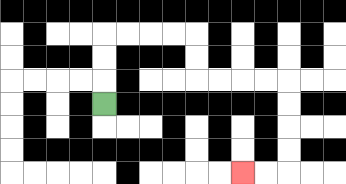{'start': '[4, 4]', 'end': '[10, 7]', 'path_directions': 'U,U,U,R,R,R,R,D,D,R,R,R,R,D,D,D,D,L,L', 'path_coordinates': '[[4, 4], [4, 3], [4, 2], [4, 1], [5, 1], [6, 1], [7, 1], [8, 1], [8, 2], [8, 3], [9, 3], [10, 3], [11, 3], [12, 3], [12, 4], [12, 5], [12, 6], [12, 7], [11, 7], [10, 7]]'}